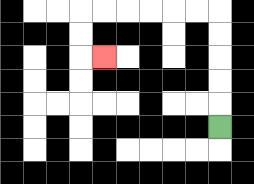{'start': '[9, 5]', 'end': '[4, 2]', 'path_directions': 'U,U,U,U,U,L,L,L,L,L,L,D,D,R', 'path_coordinates': '[[9, 5], [9, 4], [9, 3], [9, 2], [9, 1], [9, 0], [8, 0], [7, 0], [6, 0], [5, 0], [4, 0], [3, 0], [3, 1], [3, 2], [4, 2]]'}